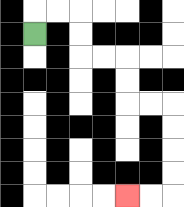{'start': '[1, 1]', 'end': '[5, 8]', 'path_directions': 'U,R,R,D,D,R,R,D,D,R,R,D,D,D,D,L,L', 'path_coordinates': '[[1, 1], [1, 0], [2, 0], [3, 0], [3, 1], [3, 2], [4, 2], [5, 2], [5, 3], [5, 4], [6, 4], [7, 4], [7, 5], [7, 6], [7, 7], [7, 8], [6, 8], [5, 8]]'}